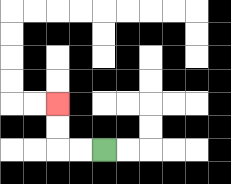{'start': '[4, 6]', 'end': '[2, 4]', 'path_directions': 'L,L,U,U', 'path_coordinates': '[[4, 6], [3, 6], [2, 6], [2, 5], [2, 4]]'}